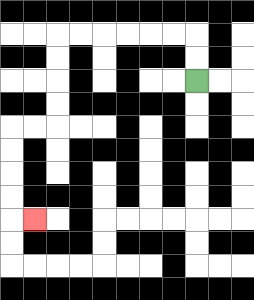{'start': '[8, 3]', 'end': '[1, 9]', 'path_directions': 'U,U,L,L,L,L,L,L,D,D,D,D,L,L,D,D,D,D,R', 'path_coordinates': '[[8, 3], [8, 2], [8, 1], [7, 1], [6, 1], [5, 1], [4, 1], [3, 1], [2, 1], [2, 2], [2, 3], [2, 4], [2, 5], [1, 5], [0, 5], [0, 6], [0, 7], [0, 8], [0, 9], [1, 9]]'}